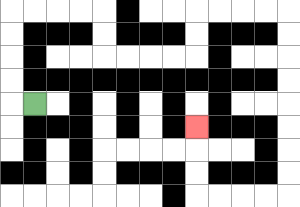{'start': '[1, 4]', 'end': '[8, 5]', 'path_directions': 'L,U,U,U,U,R,R,R,R,D,D,R,R,R,R,U,U,R,R,R,R,D,D,D,D,D,D,D,D,L,L,L,L,U,U,U', 'path_coordinates': '[[1, 4], [0, 4], [0, 3], [0, 2], [0, 1], [0, 0], [1, 0], [2, 0], [3, 0], [4, 0], [4, 1], [4, 2], [5, 2], [6, 2], [7, 2], [8, 2], [8, 1], [8, 0], [9, 0], [10, 0], [11, 0], [12, 0], [12, 1], [12, 2], [12, 3], [12, 4], [12, 5], [12, 6], [12, 7], [12, 8], [11, 8], [10, 8], [9, 8], [8, 8], [8, 7], [8, 6], [8, 5]]'}